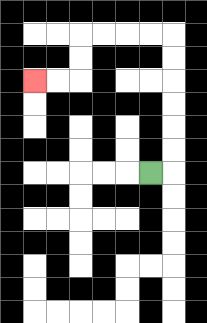{'start': '[6, 7]', 'end': '[1, 3]', 'path_directions': 'R,U,U,U,U,U,U,L,L,L,L,D,D,L,L', 'path_coordinates': '[[6, 7], [7, 7], [7, 6], [7, 5], [7, 4], [7, 3], [7, 2], [7, 1], [6, 1], [5, 1], [4, 1], [3, 1], [3, 2], [3, 3], [2, 3], [1, 3]]'}